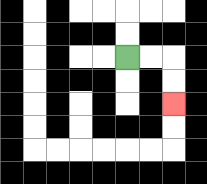{'start': '[5, 2]', 'end': '[7, 4]', 'path_directions': 'R,R,D,D', 'path_coordinates': '[[5, 2], [6, 2], [7, 2], [7, 3], [7, 4]]'}